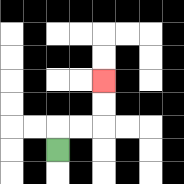{'start': '[2, 6]', 'end': '[4, 3]', 'path_directions': 'U,R,R,U,U', 'path_coordinates': '[[2, 6], [2, 5], [3, 5], [4, 5], [4, 4], [4, 3]]'}